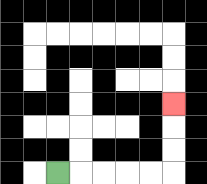{'start': '[2, 7]', 'end': '[7, 4]', 'path_directions': 'R,R,R,R,R,U,U,U', 'path_coordinates': '[[2, 7], [3, 7], [4, 7], [5, 7], [6, 7], [7, 7], [7, 6], [7, 5], [7, 4]]'}